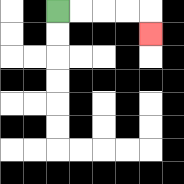{'start': '[2, 0]', 'end': '[6, 1]', 'path_directions': 'R,R,R,R,D', 'path_coordinates': '[[2, 0], [3, 0], [4, 0], [5, 0], [6, 0], [6, 1]]'}